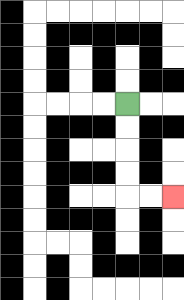{'start': '[5, 4]', 'end': '[7, 8]', 'path_directions': 'D,D,D,D,R,R', 'path_coordinates': '[[5, 4], [5, 5], [5, 6], [5, 7], [5, 8], [6, 8], [7, 8]]'}